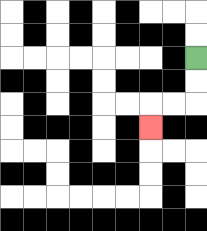{'start': '[8, 2]', 'end': '[6, 5]', 'path_directions': 'D,D,L,L,D', 'path_coordinates': '[[8, 2], [8, 3], [8, 4], [7, 4], [6, 4], [6, 5]]'}